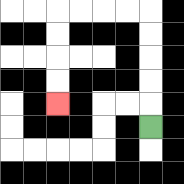{'start': '[6, 5]', 'end': '[2, 4]', 'path_directions': 'U,U,U,U,U,L,L,L,L,D,D,D,D', 'path_coordinates': '[[6, 5], [6, 4], [6, 3], [6, 2], [6, 1], [6, 0], [5, 0], [4, 0], [3, 0], [2, 0], [2, 1], [2, 2], [2, 3], [2, 4]]'}